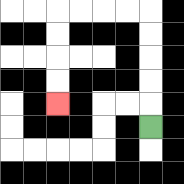{'start': '[6, 5]', 'end': '[2, 4]', 'path_directions': 'U,U,U,U,U,L,L,L,L,D,D,D,D', 'path_coordinates': '[[6, 5], [6, 4], [6, 3], [6, 2], [6, 1], [6, 0], [5, 0], [4, 0], [3, 0], [2, 0], [2, 1], [2, 2], [2, 3], [2, 4]]'}